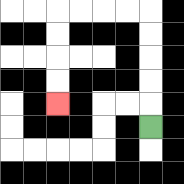{'start': '[6, 5]', 'end': '[2, 4]', 'path_directions': 'U,U,U,U,U,L,L,L,L,D,D,D,D', 'path_coordinates': '[[6, 5], [6, 4], [6, 3], [6, 2], [6, 1], [6, 0], [5, 0], [4, 0], [3, 0], [2, 0], [2, 1], [2, 2], [2, 3], [2, 4]]'}